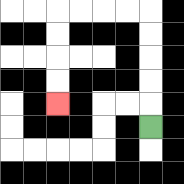{'start': '[6, 5]', 'end': '[2, 4]', 'path_directions': 'U,U,U,U,U,L,L,L,L,D,D,D,D', 'path_coordinates': '[[6, 5], [6, 4], [6, 3], [6, 2], [6, 1], [6, 0], [5, 0], [4, 0], [3, 0], [2, 0], [2, 1], [2, 2], [2, 3], [2, 4]]'}